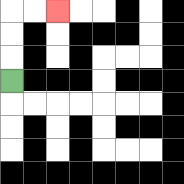{'start': '[0, 3]', 'end': '[2, 0]', 'path_directions': 'U,U,U,R,R', 'path_coordinates': '[[0, 3], [0, 2], [0, 1], [0, 0], [1, 0], [2, 0]]'}